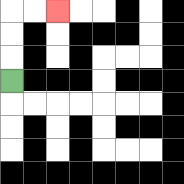{'start': '[0, 3]', 'end': '[2, 0]', 'path_directions': 'U,U,U,R,R', 'path_coordinates': '[[0, 3], [0, 2], [0, 1], [0, 0], [1, 0], [2, 0]]'}